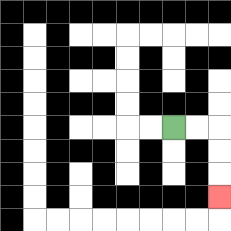{'start': '[7, 5]', 'end': '[9, 8]', 'path_directions': 'R,R,D,D,D', 'path_coordinates': '[[7, 5], [8, 5], [9, 5], [9, 6], [9, 7], [9, 8]]'}